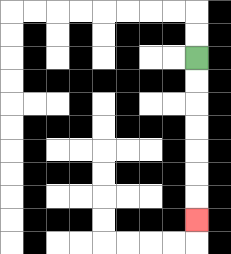{'start': '[8, 2]', 'end': '[8, 9]', 'path_directions': 'D,D,D,D,D,D,D', 'path_coordinates': '[[8, 2], [8, 3], [8, 4], [8, 5], [8, 6], [8, 7], [8, 8], [8, 9]]'}